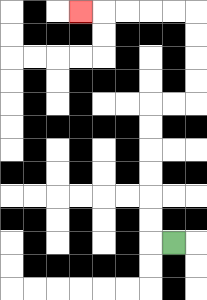{'start': '[7, 10]', 'end': '[3, 0]', 'path_directions': 'L,U,U,U,U,U,U,R,R,U,U,U,U,L,L,L,L,L', 'path_coordinates': '[[7, 10], [6, 10], [6, 9], [6, 8], [6, 7], [6, 6], [6, 5], [6, 4], [7, 4], [8, 4], [8, 3], [8, 2], [8, 1], [8, 0], [7, 0], [6, 0], [5, 0], [4, 0], [3, 0]]'}